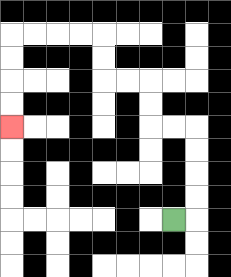{'start': '[7, 9]', 'end': '[0, 5]', 'path_directions': 'R,U,U,U,U,L,L,U,U,L,L,U,U,L,L,L,L,D,D,D,D', 'path_coordinates': '[[7, 9], [8, 9], [8, 8], [8, 7], [8, 6], [8, 5], [7, 5], [6, 5], [6, 4], [6, 3], [5, 3], [4, 3], [4, 2], [4, 1], [3, 1], [2, 1], [1, 1], [0, 1], [0, 2], [0, 3], [0, 4], [0, 5]]'}